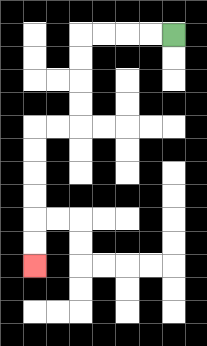{'start': '[7, 1]', 'end': '[1, 11]', 'path_directions': 'L,L,L,L,D,D,D,D,L,L,D,D,D,D,D,D', 'path_coordinates': '[[7, 1], [6, 1], [5, 1], [4, 1], [3, 1], [3, 2], [3, 3], [3, 4], [3, 5], [2, 5], [1, 5], [1, 6], [1, 7], [1, 8], [1, 9], [1, 10], [1, 11]]'}